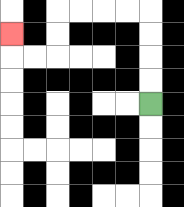{'start': '[6, 4]', 'end': '[0, 1]', 'path_directions': 'U,U,U,U,L,L,L,L,D,D,L,L,U', 'path_coordinates': '[[6, 4], [6, 3], [6, 2], [6, 1], [6, 0], [5, 0], [4, 0], [3, 0], [2, 0], [2, 1], [2, 2], [1, 2], [0, 2], [0, 1]]'}